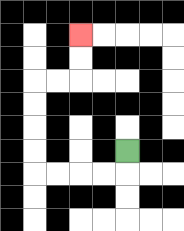{'start': '[5, 6]', 'end': '[3, 1]', 'path_directions': 'D,L,L,L,L,U,U,U,U,R,R,U,U', 'path_coordinates': '[[5, 6], [5, 7], [4, 7], [3, 7], [2, 7], [1, 7], [1, 6], [1, 5], [1, 4], [1, 3], [2, 3], [3, 3], [3, 2], [3, 1]]'}